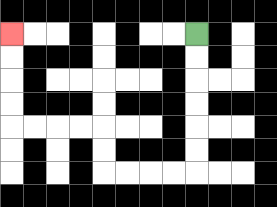{'start': '[8, 1]', 'end': '[0, 1]', 'path_directions': 'D,D,D,D,D,D,L,L,L,L,U,U,L,L,L,L,U,U,U,U', 'path_coordinates': '[[8, 1], [8, 2], [8, 3], [8, 4], [8, 5], [8, 6], [8, 7], [7, 7], [6, 7], [5, 7], [4, 7], [4, 6], [4, 5], [3, 5], [2, 5], [1, 5], [0, 5], [0, 4], [0, 3], [0, 2], [0, 1]]'}